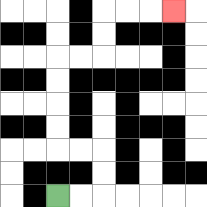{'start': '[2, 8]', 'end': '[7, 0]', 'path_directions': 'R,R,U,U,L,L,U,U,U,U,R,R,U,U,R,R,R', 'path_coordinates': '[[2, 8], [3, 8], [4, 8], [4, 7], [4, 6], [3, 6], [2, 6], [2, 5], [2, 4], [2, 3], [2, 2], [3, 2], [4, 2], [4, 1], [4, 0], [5, 0], [6, 0], [7, 0]]'}